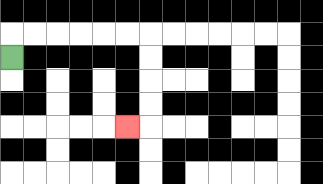{'start': '[0, 2]', 'end': '[5, 5]', 'path_directions': 'U,R,R,R,R,R,R,D,D,D,D,L', 'path_coordinates': '[[0, 2], [0, 1], [1, 1], [2, 1], [3, 1], [4, 1], [5, 1], [6, 1], [6, 2], [6, 3], [6, 4], [6, 5], [5, 5]]'}